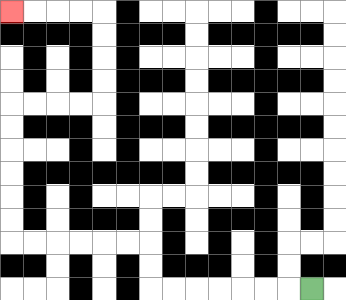{'start': '[13, 12]', 'end': '[0, 0]', 'path_directions': 'L,L,L,L,L,L,L,U,U,L,L,L,L,L,L,U,U,U,U,U,U,R,R,R,R,U,U,U,U,L,L,L,L', 'path_coordinates': '[[13, 12], [12, 12], [11, 12], [10, 12], [9, 12], [8, 12], [7, 12], [6, 12], [6, 11], [6, 10], [5, 10], [4, 10], [3, 10], [2, 10], [1, 10], [0, 10], [0, 9], [0, 8], [0, 7], [0, 6], [0, 5], [0, 4], [1, 4], [2, 4], [3, 4], [4, 4], [4, 3], [4, 2], [4, 1], [4, 0], [3, 0], [2, 0], [1, 0], [0, 0]]'}